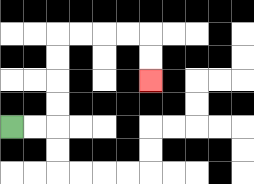{'start': '[0, 5]', 'end': '[6, 3]', 'path_directions': 'R,R,U,U,U,U,R,R,R,R,D,D', 'path_coordinates': '[[0, 5], [1, 5], [2, 5], [2, 4], [2, 3], [2, 2], [2, 1], [3, 1], [4, 1], [5, 1], [6, 1], [6, 2], [6, 3]]'}